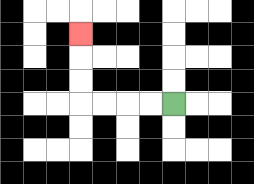{'start': '[7, 4]', 'end': '[3, 1]', 'path_directions': 'L,L,L,L,U,U,U', 'path_coordinates': '[[7, 4], [6, 4], [5, 4], [4, 4], [3, 4], [3, 3], [3, 2], [3, 1]]'}